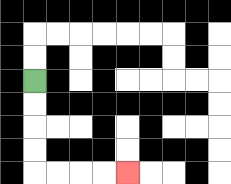{'start': '[1, 3]', 'end': '[5, 7]', 'path_directions': 'D,D,D,D,R,R,R,R', 'path_coordinates': '[[1, 3], [1, 4], [1, 5], [1, 6], [1, 7], [2, 7], [3, 7], [4, 7], [5, 7]]'}